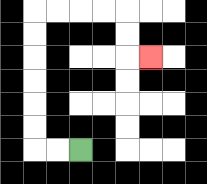{'start': '[3, 6]', 'end': '[6, 2]', 'path_directions': 'L,L,U,U,U,U,U,U,R,R,R,R,D,D,R', 'path_coordinates': '[[3, 6], [2, 6], [1, 6], [1, 5], [1, 4], [1, 3], [1, 2], [1, 1], [1, 0], [2, 0], [3, 0], [4, 0], [5, 0], [5, 1], [5, 2], [6, 2]]'}